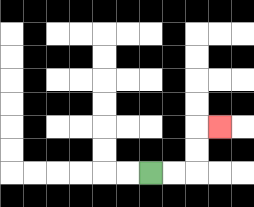{'start': '[6, 7]', 'end': '[9, 5]', 'path_directions': 'R,R,U,U,R', 'path_coordinates': '[[6, 7], [7, 7], [8, 7], [8, 6], [8, 5], [9, 5]]'}